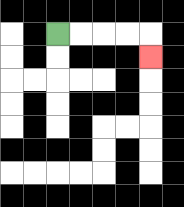{'start': '[2, 1]', 'end': '[6, 2]', 'path_directions': 'R,R,R,R,D', 'path_coordinates': '[[2, 1], [3, 1], [4, 1], [5, 1], [6, 1], [6, 2]]'}